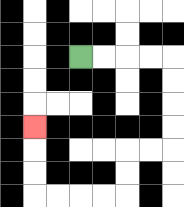{'start': '[3, 2]', 'end': '[1, 5]', 'path_directions': 'R,R,R,R,D,D,D,D,L,L,D,D,L,L,L,L,U,U,U', 'path_coordinates': '[[3, 2], [4, 2], [5, 2], [6, 2], [7, 2], [7, 3], [7, 4], [7, 5], [7, 6], [6, 6], [5, 6], [5, 7], [5, 8], [4, 8], [3, 8], [2, 8], [1, 8], [1, 7], [1, 6], [1, 5]]'}